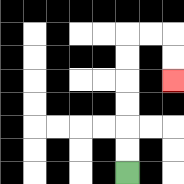{'start': '[5, 7]', 'end': '[7, 3]', 'path_directions': 'U,U,U,U,U,U,R,R,D,D', 'path_coordinates': '[[5, 7], [5, 6], [5, 5], [5, 4], [5, 3], [5, 2], [5, 1], [6, 1], [7, 1], [7, 2], [7, 3]]'}